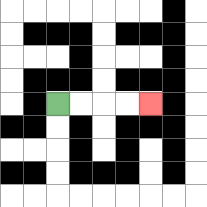{'start': '[2, 4]', 'end': '[6, 4]', 'path_directions': 'R,R,R,R', 'path_coordinates': '[[2, 4], [3, 4], [4, 4], [5, 4], [6, 4]]'}